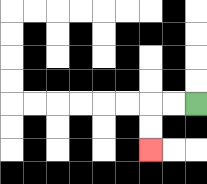{'start': '[8, 4]', 'end': '[6, 6]', 'path_directions': 'L,L,D,D', 'path_coordinates': '[[8, 4], [7, 4], [6, 4], [6, 5], [6, 6]]'}